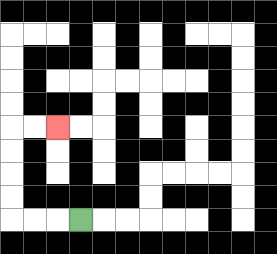{'start': '[3, 9]', 'end': '[2, 5]', 'path_directions': 'L,L,L,U,U,U,U,R,R', 'path_coordinates': '[[3, 9], [2, 9], [1, 9], [0, 9], [0, 8], [0, 7], [0, 6], [0, 5], [1, 5], [2, 5]]'}